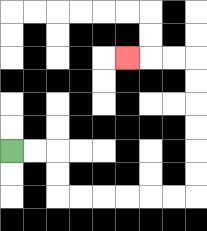{'start': '[0, 6]', 'end': '[5, 2]', 'path_directions': 'R,R,D,D,R,R,R,R,R,R,U,U,U,U,U,U,L,L,L', 'path_coordinates': '[[0, 6], [1, 6], [2, 6], [2, 7], [2, 8], [3, 8], [4, 8], [5, 8], [6, 8], [7, 8], [8, 8], [8, 7], [8, 6], [8, 5], [8, 4], [8, 3], [8, 2], [7, 2], [6, 2], [5, 2]]'}